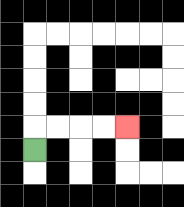{'start': '[1, 6]', 'end': '[5, 5]', 'path_directions': 'U,R,R,R,R', 'path_coordinates': '[[1, 6], [1, 5], [2, 5], [3, 5], [4, 5], [5, 5]]'}